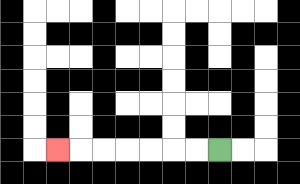{'start': '[9, 6]', 'end': '[2, 6]', 'path_directions': 'L,L,L,L,L,L,L', 'path_coordinates': '[[9, 6], [8, 6], [7, 6], [6, 6], [5, 6], [4, 6], [3, 6], [2, 6]]'}